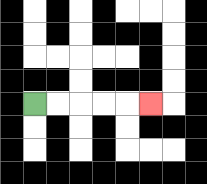{'start': '[1, 4]', 'end': '[6, 4]', 'path_directions': 'R,R,R,R,R', 'path_coordinates': '[[1, 4], [2, 4], [3, 4], [4, 4], [5, 4], [6, 4]]'}